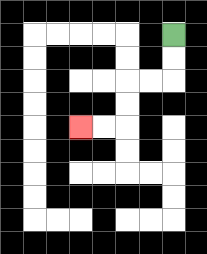{'start': '[7, 1]', 'end': '[3, 5]', 'path_directions': 'D,D,L,L,D,D,L,L', 'path_coordinates': '[[7, 1], [7, 2], [7, 3], [6, 3], [5, 3], [5, 4], [5, 5], [4, 5], [3, 5]]'}